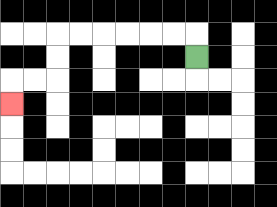{'start': '[8, 2]', 'end': '[0, 4]', 'path_directions': 'U,L,L,L,L,L,L,D,D,L,L,D', 'path_coordinates': '[[8, 2], [8, 1], [7, 1], [6, 1], [5, 1], [4, 1], [3, 1], [2, 1], [2, 2], [2, 3], [1, 3], [0, 3], [0, 4]]'}